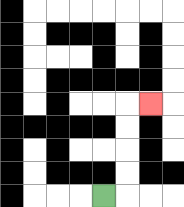{'start': '[4, 8]', 'end': '[6, 4]', 'path_directions': 'R,U,U,U,U,R', 'path_coordinates': '[[4, 8], [5, 8], [5, 7], [5, 6], [5, 5], [5, 4], [6, 4]]'}